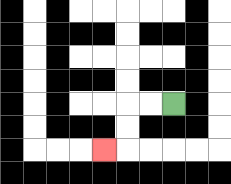{'start': '[7, 4]', 'end': '[4, 6]', 'path_directions': 'L,L,D,D,L', 'path_coordinates': '[[7, 4], [6, 4], [5, 4], [5, 5], [5, 6], [4, 6]]'}